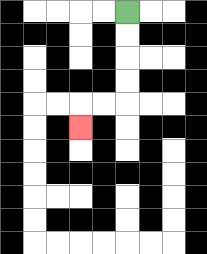{'start': '[5, 0]', 'end': '[3, 5]', 'path_directions': 'D,D,D,D,L,L,D', 'path_coordinates': '[[5, 0], [5, 1], [5, 2], [5, 3], [5, 4], [4, 4], [3, 4], [3, 5]]'}